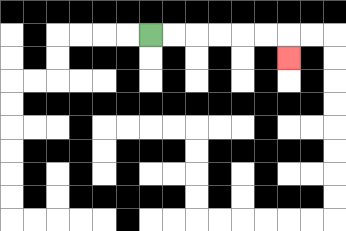{'start': '[6, 1]', 'end': '[12, 2]', 'path_directions': 'R,R,R,R,R,R,D', 'path_coordinates': '[[6, 1], [7, 1], [8, 1], [9, 1], [10, 1], [11, 1], [12, 1], [12, 2]]'}